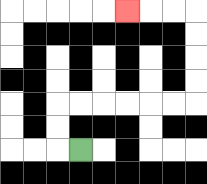{'start': '[3, 6]', 'end': '[5, 0]', 'path_directions': 'L,U,U,R,R,R,R,R,R,U,U,U,U,L,L,L', 'path_coordinates': '[[3, 6], [2, 6], [2, 5], [2, 4], [3, 4], [4, 4], [5, 4], [6, 4], [7, 4], [8, 4], [8, 3], [8, 2], [8, 1], [8, 0], [7, 0], [6, 0], [5, 0]]'}